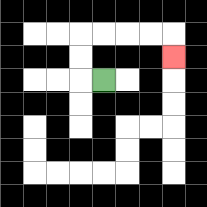{'start': '[4, 3]', 'end': '[7, 2]', 'path_directions': 'L,U,U,R,R,R,R,D', 'path_coordinates': '[[4, 3], [3, 3], [3, 2], [3, 1], [4, 1], [5, 1], [6, 1], [7, 1], [7, 2]]'}